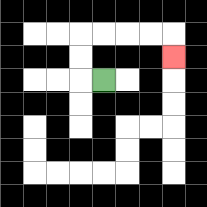{'start': '[4, 3]', 'end': '[7, 2]', 'path_directions': 'L,U,U,R,R,R,R,D', 'path_coordinates': '[[4, 3], [3, 3], [3, 2], [3, 1], [4, 1], [5, 1], [6, 1], [7, 1], [7, 2]]'}